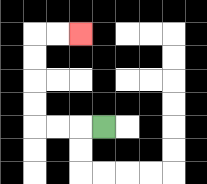{'start': '[4, 5]', 'end': '[3, 1]', 'path_directions': 'L,L,L,U,U,U,U,R,R', 'path_coordinates': '[[4, 5], [3, 5], [2, 5], [1, 5], [1, 4], [1, 3], [1, 2], [1, 1], [2, 1], [3, 1]]'}